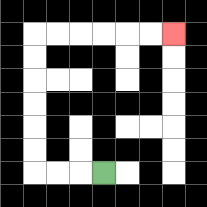{'start': '[4, 7]', 'end': '[7, 1]', 'path_directions': 'L,L,L,U,U,U,U,U,U,R,R,R,R,R,R', 'path_coordinates': '[[4, 7], [3, 7], [2, 7], [1, 7], [1, 6], [1, 5], [1, 4], [1, 3], [1, 2], [1, 1], [2, 1], [3, 1], [4, 1], [5, 1], [6, 1], [7, 1]]'}